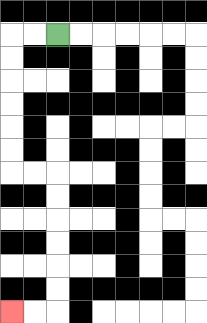{'start': '[2, 1]', 'end': '[0, 13]', 'path_directions': 'L,L,D,D,D,D,D,D,R,R,D,D,D,D,D,D,L,L', 'path_coordinates': '[[2, 1], [1, 1], [0, 1], [0, 2], [0, 3], [0, 4], [0, 5], [0, 6], [0, 7], [1, 7], [2, 7], [2, 8], [2, 9], [2, 10], [2, 11], [2, 12], [2, 13], [1, 13], [0, 13]]'}